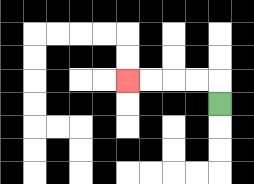{'start': '[9, 4]', 'end': '[5, 3]', 'path_directions': 'U,L,L,L,L', 'path_coordinates': '[[9, 4], [9, 3], [8, 3], [7, 3], [6, 3], [5, 3]]'}